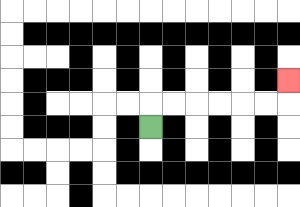{'start': '[6, 5]', 'end': '[12, 3]', 'path_directions': 'U,R,R,R,R,R,R,U', 'path_coordinates': '[[6, 5], [6, 4], [7, 4], [8, 4], [9, 4], [10, 4], [11, 4], [12, 4], [12, 3]]'}